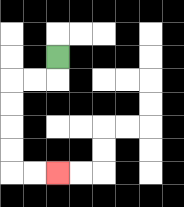{'start': '[2, 2]', 'end': '[2, 7]', 'path_directions': 'D,L,L,D,D,D,D,R,R', 'path_coordinates': '[[2, 2], [2, 3], [1, 3], [0, 3], [0, 4], [0, 5], [0, 6], [0, 7], [1, 7], [2, 7]]'}